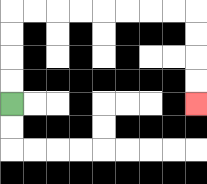{'start': '[0, 4]', 'end': '[8, 4]', 'path_directions': 'U,U,U,U,R,R,R,R,R,R,R,R,D,D,D,D', 'path_coordinates': '[[0, 4], [0, 3], [0, 2], [0, 1], [0, 0], [1, 0], [2, 0], [3, 0], [4, 0], [5, 0], [6, 0], [7, 0], [8, 0], [8, 1], [8, 2], [8, 3], [8, 4]]'}